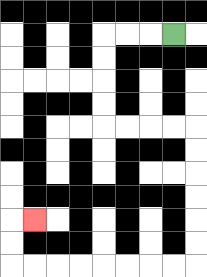{'start': '[7, 1]', 'end': '[1, 9]', 'path_directions': 'L,L,L,D,D,D,D,R,R,R,R,D,D,D,D,D,D,L,L,L,L,L,L,L,L,U,U,R', 'path_coordinates': '[[7, 1], [6, 1], [5, 1], [4, 1], [4, 2], [4, 3], [4, 4], [4, 5], [5, 5], [6, 5], [7, 5], [8, 5], [8, 6], [8, 7], [8, 8], [8, 9], [8, 10], [8, 11], [7, 11], [6, 11], [5, 11], [4, 11], [3, 11], [2, 11], [1, 11], [0, 11], [0, 10], [0, 9], [1, 9]]'}